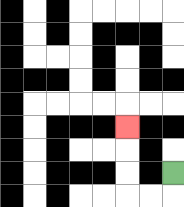{'start': '[7, 7]', 'end': '[5, 5]', 'path_directions': 'D,L,L,U,U,U', 'path_coordinates': '[[7, 7], [7, 8], [6, 8], [5, 8], [5, 7], [5, 6], [5, 5]]'}